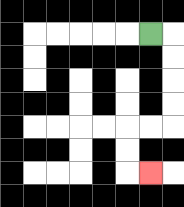{'start': '[6, 1]', 'end': '[6, 7]', 'path_directions': 'R,D,D,D,D,L,L,D,D,R', 'path_coordinates': '[[6, 1], [7, 1], [7, 2], [7, 3], [7, 4], [7, 5], [6, 5], [5, 5], [5, 6], [5, 7], [6, 7]]'}